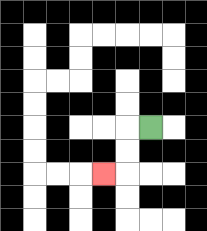{'start': '[6, 5]', 'end': '[4, 7]', 'path_directions': 'L,D,D,L', 'path_coordinates': '[[6, 5], [5, 5], [5, 6], [5, 7], [4, 7]]'}